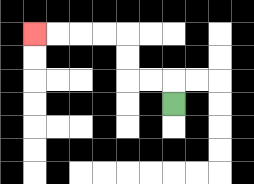{'start': '[7, 4]', 'end': '[1, 1]', 'path_directions': 'U,L,L,U,U,L,L,L,L', 'path_coordinates': '[[7, 4], [7, 3], [6, 3], [5, 3], [5, 2], [5, 1], [4, 1], [3, 1], [2, 1], [1, 1]]'}